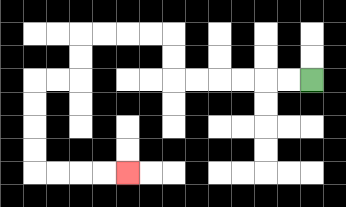{'start': '[13, 3]', 'end': '[5, 7]', 'path_directions': 'L,L,L,L,L,L,U,U,L,L,L,L,D,D,L,L,D,D,D,D,R,R,R,R', 'path_coordinates': '[[13, 3], [12, 3], [11, 3], [10, 3], [9, 3], [8, 3], [7, 3], [7, 2], [7, 1], [6, 1], [5, 1], [4, 1], [3, 1], [3, 2], [3, 3], [2, 3], [1, 3], [1, 4], [1, 5], [1, 6], [1, 7], [2, 7], [3, 7], [4, 7], [5, 7]]'}